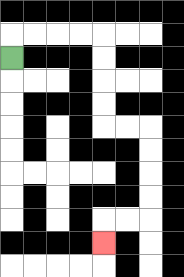{'start': '[0, 2]', 'end': '[4, 10]', 'path_directions': 'U,R,R,R,R,D,D,D,D,R,R,D,D,D,D,L,L,D', 'path_coordinates': '[[0, 2], [0, 1], [1, 1], [2, 1], [3, 1], [4, 1], [4, 2], [4, 3], [4, 4], [4, 5], [5, 5], [6, 5], [6, 6], [6, 7], [6, 8], [6, 9], [5, 9], [4, 9], [4, 10]]'}